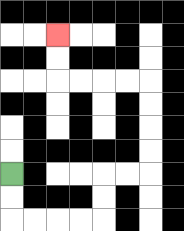{'start': '[0, 7]', 'end': '[2, 1]', 'path_directions': 'D,D,R,R,R,R,U,U,R,R,U,U,U,U,L,L,L,L,U,U', 'path_coordinates': '[[0, 7], [0, 8], [0, 9], [1, 9], [2, 9], [3, 9], [4, 9], [4, 8], [4, 7], [5, 7], [6, 7], [6, 6], [6, 5], [6, 4], [6, 3], [5, 3], [4, 3], [3, 3], [2, 3], [2, 2], [2, 1]]'}